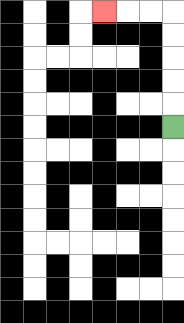{'start': '[7, 5]', 'end': '[4, 0]', 'path_directions': 'U,U,U,U,U,L,L,L', 'path_coordinates': '[[7, 5], [7, 4], [7, 3], [7, 2], [7, 1], [7, 0], [6, 0], [5, 0], [4, 0]]'}